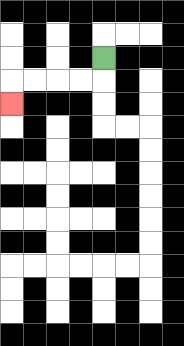{'start': '[4, 2]', 'end': '[0, 4]', 'path_directions': 'D,L,L,L,L,D', 'path_coordinates': '[[4, 2], [4, 3], [3, 3], [2, 3], [1, 3], [0, 3], [0, 4]]'}